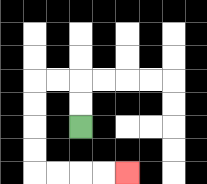{'start': '[3, 5]', 'end': '[5, 7]', 'path_directions': 'U,U,L,L,D,D,D,D,R,R,R,R', 'path_coordinates': '[[3, 5], [3, 4], [3, 3], [2, 3], [1, 3], [1, 4], [1, 5], [1, 6], [1, 7], [2, 7], [3, 7], [4, 7], [5, 7]]'}